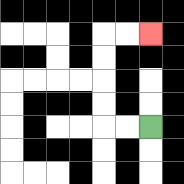{'start': '[6, 5]', 'end': '[6, 1]', 'path_directions': 'L,L,U,U,U,U,R,R', 'path_coordinates': '[[6, 5], [5, 5], [4, 5], [4, 4], [4, 3], [4, 2], [4, 1], [5, 1], [6, 1]]'}